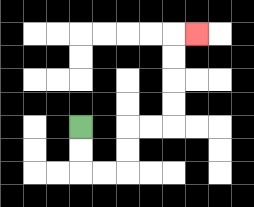{'start': '[3, 5]', 'end': '[8, 1]', 'path_directions': 'D,D,R,R,U,U,R,R,U,U,U,U,R', 'path_coordinates': '[[3, 5], [3, 6], [3, 7], [4, 7], [5, 7], [5, 6], [5, 5], [6, 5], [7, 5], [7, 4], [7, 3], [7, 2], [7, 1], [8, 1]]'}